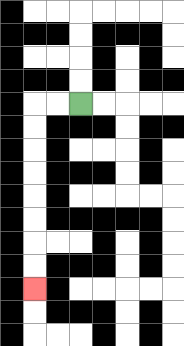{'start': '[3, 4]', 'end': '[1, 12]', 'path_directions': 'L,L,D,D,D,D,D,D,D,D', 'path_coordinates': '[[3, 4], [2, 4], [1, 4], [1, 5], [1, 6], [1, 7], [1, 8], [1, 9], [1, 10], [1, 11], [1, 12]]'}